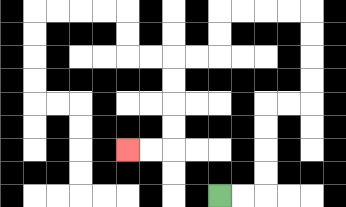{'start': '[9, 8]', 'end': '[5, 6]', 'path_directions': 'R,R,U,U,U,U,R,R,U,U,U,U,L,L,L,L,D,D,L,L,D,D,D,D,L,L', 'path_coordinates': '[[9, 8], [10, 8], [11, 8], [11, 7], [11, 6], [11, 5], [11, 4], [12, 4], [13, 4], [13, 3], [13, 2], [13, 1], [13, 0], [12, 0], [11, 0], [10, 0], [9, 0], [9, 1], [9, 2], [8, 2], [7, 2], [7, 3], [7, 4], [7, 5], [7, 6], [6, 6], [5, 6]]'}